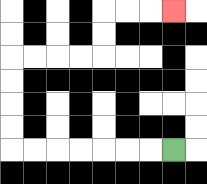{'start': '[7, 6]', 'end': '[7, 0]', 'path_directions': 'L,L,L,L,L,L,L,U,U,U,U,R,R,R,R,U,U,R,R,R', 'path_coordinates': '[[7, 6], [6, 6], [5, 6], [4, 6], [3, 6], [2, 6], [1, 6], [0, 6], [0, 5], [0, 4], [0, 3], [0, 2], [1, 2], [2, 2], [3, 2], [4, 2], [4, 1], [4, 0], [5, 0], [6, 0], [7, 0]]'}